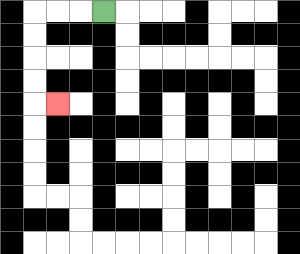{'start': '[4, 0]', 'end': '[2, 4]', 'path_directions': 'L,L,L,D,D,D,D,R', 'path_coordinates': '[[4, 0], [3, 0], [2, 0], [1, 0], [1, 1], [1, 2], [1, 3], [1, 4], [2, 4]]'}